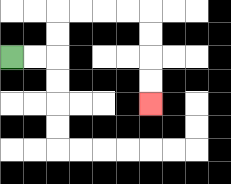{'start': '[0, 2]', 'end': '[6, 4]', 'path_directions': 'R,R,U,U,R,R,R,R,D,D,D,D', 'path_coordinates': '[[0, 2], [1, 2], [2, 2], [2, 1], [2, 0], [3, 0], [4, 0], [5, 0], [6, 0], [6, 1], [6, 2], [6, 3], [6, 4]]'}